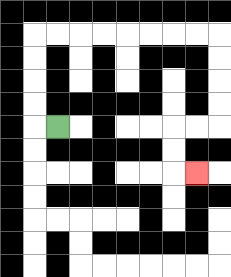{'start': '[2, 5]', 'end': '[8, 7]', 'path_directions': 'L,U,U,U,U,R,R,R,R,R,R,R,R,D,D,D,D,L,L,D,D,R', 'path_coordinates': '[[2, 5], [1, 5], [1, 4], [1, 3], [1, 2], [1, 1], [2, 1], [3, 1], [4, 1], [5, 1], [6, 1], [7, 1], [8, 1], [9, 1], [9, 2], [9, 3], [9, 4], [9, 5], [8, 5], [7, 5], [7, 6], [7, 7], [8, 7]]'}